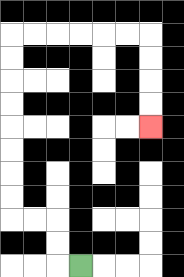{'start': '[3, 11]', 'end': '[6, 5]', 'path_directions': 'L,U,U,L,L,U,U,U,U,U,U,U,U,R,R,R,R,R,R,D,D,D,D', 'path_coordinates': '[[3, 11], [2, 11], [2, 10], [2, 9], [1, 9], [0, 9], [0, 8], [0, 7], [0, 6], [0, 5], [0, 4], [0, 3], [0, 2], [0, 1], [1, 1], [2, 1], [3, 1], [4, 1], [5, 1], [6, 1], [6, 2], [6, 3], [6, 4], [6, 5]]'}